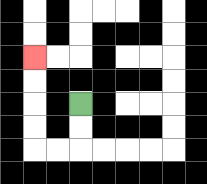{'start': '[3, 4]', 'end': '[1, 2]', 'path_directions': 'D,D,L,L,U,U,U,U', 'path_coordinates': '[[3, 4], [3, 5], [3, 6], [2, 6], [1, 6], [1, 5], [1, 4], [1, 3], [1, 2]]'}